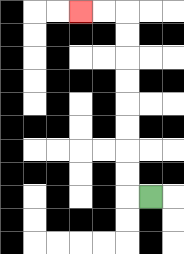{'start': '[6, 8]', 'end': '[3, 0]', 'path_directions': 'L,U,U,U,U,U,U,U,U,L,L', 'path_coordinates': '[[6, 8], [5, 8], [5, 7], [5, 6], [5, 5], [5, 4], [5, 3], [5, 2], [5, 1], [5, 0], [4, 0], [3, 0]]'}